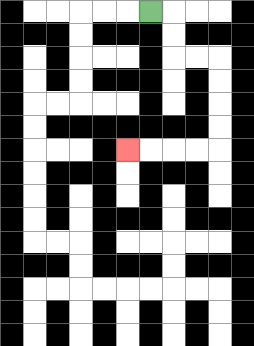{'start': '[6, 0]', 'end': '[5, 6]', 'path_directions': 'R,D,D,R,R,D,D,D,D,L,L,L,L', 'path_coordinates': '[[6, 0], [7, 0], [7, 1], [7, 2], [8, 2], [9, 2], [9, 3], [9, 4], [9, 5], [9, 6], [8, 6], [7, 6], [6, 6], [5, 6]]'}